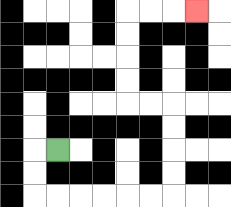{'start': '[2, 6]', 'end': '[8, 0]', 'path_directions': 'L,D,D,R,R,R,R,R,R,U,U,U,U,L,L,U,U,U,U,R,R,R', 'path_coordinates': '[[2, 6], [1, 6], [1, 7], [1, 8], [2, 8], [3, 8], [4, 8], [5, 8], [6, 8], [7, 8], [7, 7], [7, 6], [7, 5], [7, 4], [6, 4], [5, 4], [5, 3], [5, 2], [5, 1], [5, 0], [6, 0], [7, 0], [8, 0]]'}